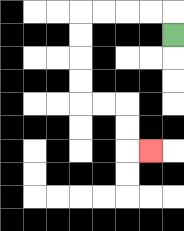{'start': '[7, 1]', 'end': '[6, 6]', 'path_directions': 'U,L,L,L,L,D,D,D,D,R,R,D,D,R', 'path_coordinates': '[[7, 1], [7, 0], [6, 0], [5, 0], [4, 0], [3, 0], [3, 1], [3, 2], [3, 3], [3, 4], [4, 4], [5, 4], [5, 5], [5, 6], [6, 6]]'}